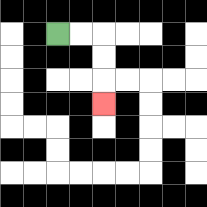{'start': '[2, 1]', 'end': '[4, 4]', 'path_directions': 'R,R,D,D,D', 'path_coordinates': '[[2, 1], [3, 1], [4, 1], [4, 2], [4, 3], [4, 4]]'}